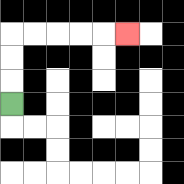{'start': '[0, 4]', 'end': '[5, 1]', 'path_directions': 'U,U,U,R,R,R,R,R', 'path_coordinates': '[[0, 4], [0, 3], [0, 2], [0, 1], [1, 1], [2, 1], [3, 1], [4, 1], [5, 1]]'}